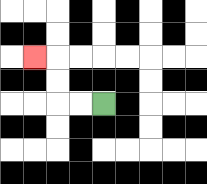{'start': '[4, 4]', 'end': '[1, 2]', 'path_directions': 'L,L,U,U,L', 'path_coordinates': '[[4, 4], [3, 4], [2, 4], [2, 3], [2, 2], [1, 2]]'}